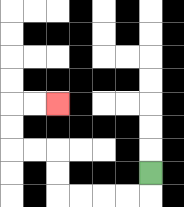{'start': '[6, 7]', 'end': '[2, 4]', 'path_directions': 'D,L,L,L,L,U,U,L,L,U,U,R,R', 'path_coordinates': '[[6, 7], [6, 8], [5, 8], [4, 8], [3, 8], [2, 8], [2, 7], [2, 6], [1, 6], [0, 6], [0, 5], [0, 4], [1, 4], [2, 4]]'}